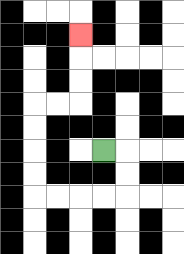{'start': '[4, 6]', 'end': '[3, 1]', 'path_directions': 'R,D,D,L,L,L,L,U,U,U,U,R,R,U,U,U', 'path_coordinates': '[[4, 6], [5, 6], [5, 7], [5, 8], [4, 8], [3, 8], [2, 8], [1, 8], [1, 7], [1, 6], [1, 5], [1, 4], [2, 4], [3, 4], [3, 3], [3, 2], [3, 1]]'}